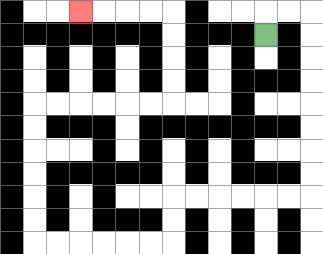{'start': '[11, 1]', 'end': '[3, 0]', 'path_directions': 'U,R,R,D,D,D,D,D,D,D,D,L,L,L,L,L,L,D,D,L,L,L,L,L,L,U,U,U,U,U,U,R,R,R,R,R,R,U,U,U,U,L,L,L,L', 'path_coordinates': '[[11, 1], [11, 0], [12, 0], [13, 0], [13, 1], [13, 2], [13, 3], [13, 4], [13, 5], [13, 6], [13, 7], [13, 8], [12, 8], [11, 8], [10, 8], [9, 8], [8, 8], [7, 8], [7, 9], [7, 10], [6, 10], [5, 10], [4, 10], [3, 10], [2, 10], [1, 10], [1, 9], [1, 8], [1, 7], [1, 6], [1, 5], [1, 4], [2, 4], [3, 4], [4, 4], [5, 4], [6, 4], [7, 4], [7, 3], [7, 2], [7, 1], [7, 0], [6, 0], [5, 0], [4, 0], [3, 0]]'}